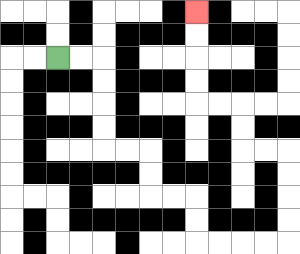{'start': '[2, 2]', 'end': '[8, 0]', 'path_directions': 'R,R,D,D,D,D,R,R,D,D,R,R,D,D,R,R,R,R,U,U,U,U,L,L,U,U,L,L,U,U,U,U', 'path_coordinates': '[[2, 2], [3, 2], [4, 2], [4, 3], [4, 4], [4, 5], [4, 6], [5, 6], [6, 6], [6, 7], [6, 8], [7, 8], [8, 8], [8, 9], [8, 10], [9, 10], [10, 10], [11, 10], [12, 10], [12, 9], [12, 8], [12, 7], [12, 6], [11, 6], [10, 6], [10, 5], [10, 4], [9, 4], [8, 4], [8, 3], [8, 2], [8, 1], [8, 0]]'}